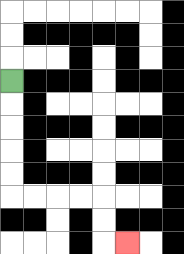{'start': '[0, 3]', 'end': '[5, 10]', 'path_directions': 'D,D,D,D,D,R,R,R,R,D,D,R', 'path_coordinates': '[[0, 3], [0, 4], [0, 5], [0, 6], [0, 7], [0, 8], [1, 8], [2, 8], [3, 8], [4, 8], [4, 9], [4, 10], [5, 10]]'}